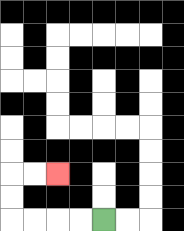{'start': '[4, 9]', 'end': '[2, 7]', 'path_directions': 'L,L,L,L,U,U,R,R', 'path_coordinates': '[[4, 9], [3, 9], [2, 9], [1, 9], [0, 9], [0, 8], [0, 7], [1, 7], [2, 7]]'}